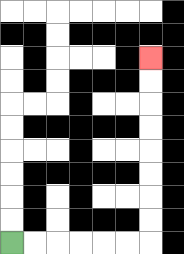{'start': '[0, 10]', 'end': '[6, 2]', 'path_directions': 'R,R,R,R,R,R,U,U,U,U,U,U,U,U', 'path_coordinates': '[[0, 10], [1, 10], [2, 10], [3, 10], [4, 10], [5, 10], [6, 10], [6, 9], [6, 8], [6, 7], [6, 6], [6, 5], [6, 4], [6, 3], [6, 2]]'}